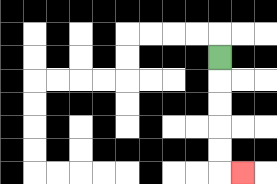{'start': '[9, 2]', 'end': '[10, 7]', 'path_directions': 'D,D,D,D,D,R', 'path_coordinates': '[[9, 2], [9, 3], [9, 4], [9, 5], [9, 6], [9, 7], [10, 7]]'}